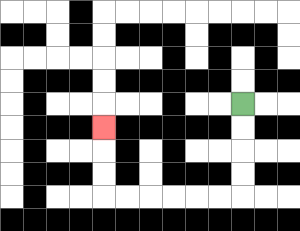{'start': '[10, 4]', 'end': '[4, 5]', 'path_directions': 'D,D,D,D,L,L,L,L,L,L,U,U,U', 'path_coordinates': '[[10, 4], [10, 5], [10, 6], [10, 7], [10, 8], [9, 8], [8, 8], [7, 8], [6, 8], [5, 8], [4, 8], [4, 7], [4, 6], [4, 5]]'}